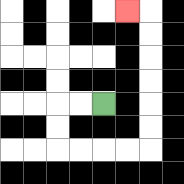{'start': '[4, 4]', 'end': '[5, 0]', 'path_directions': 'L,L,D,D,R,R,R,R,U,U,U,U,U,U,L', 'path_coordinates': '[[4, 4], [3, 4], [2, 4], [2, 5], [2, 6], [3, 6], [4, 6], [5, 6], [6, 6], [6, 5], [6, 4], [6, 3], [6, 2], [6, 1], [6, 0], [5, 0]]'}